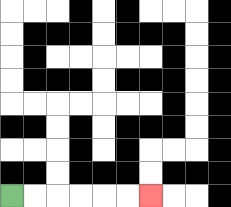{'start': '[0, 8]', 'end': '[6, 8]', 'path_directions': 'R,R,R,R,R,R', 'path_coordinates': '[[0, 8], [1, 8], [2, 8], [3, 8], [4, 8], [5, 8], [6, 8]]'}